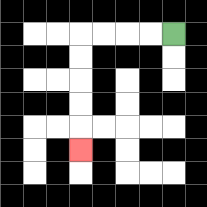{'start': '[7, 1]', 'end': '[3, 6]', 'path_directions': 'L,L,L,L,D,D,D,D,D', 'path_coordinates': '[[7, 1], [6, 1], [5, 1], [4, 1], [3, 1], [3, 2], [3, 3], [3, 4], [3, 5], [3, 6]]'}